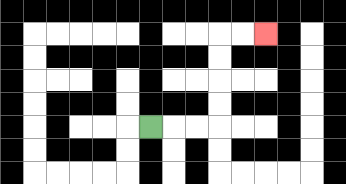{'start': '[6, 5]', 'end': '[11, 1]', 'path_directions': 'R,R,R,U,U,U,U,R,R', 'path_coordinates': '[[6, 5], [7, 5], [8, 5], [9, 5], [9, 4], [9, 3], [9, 2], [9, 1], [10, 1], [11, 1]]'}